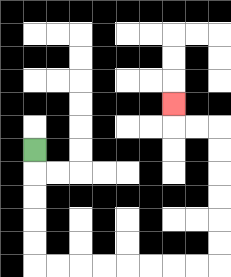{'start': '[1, 6]', 'end': '[7, 4]', 'path_directions': 'D,D,D,D,D,R,R,R,R,R,R,R,R,U,U,U,U,U,U,L,L,U', 'path_coordinates': '[[1, 6], [1, 7], [1, 8], [1, 9], [1, 10], [1, 11], [2, 11], [3, 11], [4, 11], [5, 11], [6, 11], [7, 11], [8, 11], [9, 11], [9, 10], [9, 9], [9, 8], [9, 7], [9, 6], [9, 5], [8, 5], [7, 5], [7, 4]]'}